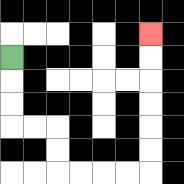{'start': '[0, 2]', 'end': '[6, 1]', 'path_directions': 'D,D,D,R,R,D,D,R,R,R,R,U,U,U,U,U,U', 'path_coordinates': '[[0, 2], [0, 3], [0, 4], [0, 5], [1, 5], [2, 5], [2, 6], [2, 7], [3, 7], [4, 7], [5, 7], [6, 7], [6, 6], [6, 5], [6, 4], [6, 3], [6, 2], [6, 1]]'}